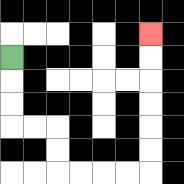{'start': '[0, 2]', 'end': '[6, 1]', 'path_directions': 'D,D,D,R,R,D,D,R,R,R,R,U,U,U,U,U,U', 'path_coordinates': '[[0, 2], [0, 3], [0, 4], [0, 5], [1, 5], [2, 5], [2, 6], [2, 7], [3, 7], [4, 7], [5, 7], [6, 7], [6, 6], [6, 5], [6, 4], [6, 3], [6, 2], [6, 1]]'}